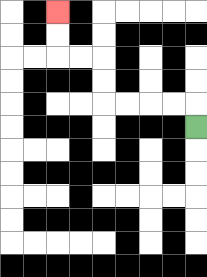{'start': '[8, 5]', 'end': '[2, 0]', 'path_directions': 'U,L,L,L,L,U,U,L,L,U,U', 'path_coordinates': '[[8, 5], [8, 4], [7, 4], [6, 4], [5, 4], [4, 4], [4, 3], [4, 2], [3, 2], [2, 2], [2, 1], [2, 0]]'}